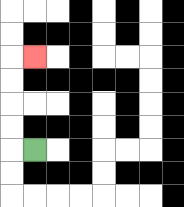{'start': '[1, 6]', 'end': '[1, 2]', 'path_directions': 'L,U,U,U,U,R', 'path_coordinates': '[[1, 6], [0, 6], [0, 5], [0, 4], [0, 3], [0, 2], [1, 2]]'}